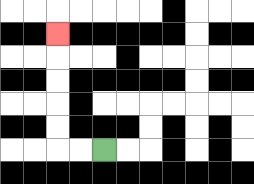{'start': '[4, 6]', 'end': '[2, 1]', 'path_directions': 'L,L,U,U,U,U,U', 'path_coordinates': '[[4, 6], [3, 6], [2, 6], [2, 5], [2, 4], [2, 3], [2, 2], [2, 1]]'}